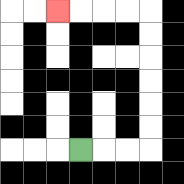{'start': '[3, 6]', 'end': '[2, 0]', 'path_directions': 'R,R,R,U,U,U,U,U,U,L,L,L,L', 'path_coordinates': '[[3, 6], [4, 6], [5, 6], [6, 6], [6, 5], [6, 4], [6, 3], [6, 2], [6, 1], [6, 0], [5, 0], [4, 0], [3, 0], [2, 0]]'}